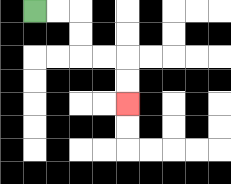{'start': '[1, 0]', 'end': '[5, 4]', 'path_directions': 'R,R,D,D,R,R,D,D', 'path_coordinates': '[[1, 0], [2, 0], [3, 0], [3, 1], [3, 2], [4, 2], [5, 2], [5, 3], [5, 4]]'}